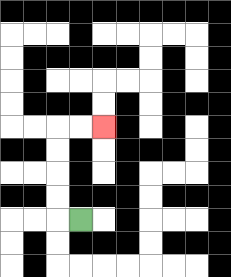{'start': '[3, 9]', 'end': '[4, 5]', 'path_directions': 'L,U,U,U,U,R,R', 'path_coordinates': '[[3, 9], [2, 9], [2, 8], [2, 7], [2, 6], [2, 5], [3, 5], [4, 5]]'}